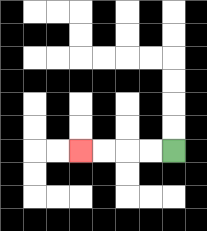{'start': '[7, 6]', 'end': '[3, 6]', 'path_directions': 'L,L,L,L', 'path_coordinates': '[[7, 6], [6, 6], [5, 6], [4, 6], [3, 6]]'}